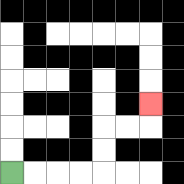{'start': '[0, 7]', 'end': '[6, 4]', 'path_directions': 'R,R,R,R,U,U,R,R,U', 'path_coordinates': '[[0, 7], [1, 7], [2, 7], [3, 7], [4, 7], [4, 6], [4, 5], [5, 5], [6, 5], [6, 4]]'}